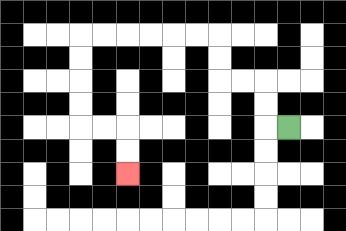{'start': '[12, 5]', 'end': '[5, 7]', 'path_directions': 'L,U,U,L,L,U,U,L,L,L,L,L,L,D,D,D,D,R,R,D,D', 'path_coordinates': '[[12, 5], [11, 5], [11, 4], [11, 3], [10, 3], [9, 3], [9, 2], [9, 1], [8, 1], [7, 1], [6, 1], [5, 1], [4, 1], [3, 1], [3, 2], [3, 3], [3, 4], [3, 5], [4, 5], [5, 5], [5, 6], [5, 7]]'}